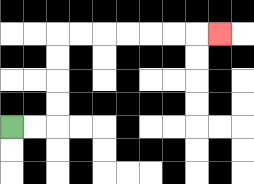{'start': '[0, 5]', 'end': '[9, 1]', 'path_directions': 'R,R,U,U,U,U,R,R,R,R,R,R,R', 'path_coordinates': '[[0, 5], [1, 5], [2, 5], [2, 4], [2, 3], [2, 2], [2, 1], [3, 1], [4, 1], [5, 1], [6, 1], [7, 1], [8, 1], [9, 1]]'}